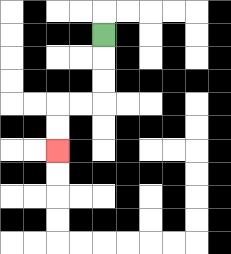{'start': '[4, 1]', 'end': '[2, 6]', 'path_directions': 'D,D,D,L,L,D,D', 'path_coordinates': '[[4, 1], [4, 2], [4, 3], [4, 4], [3, 4], [2, 4], [2, 5], [2, 6]]'}